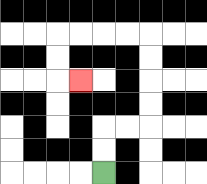{'start': '[4, 7]', 'end': '[3, 3]', 'path_directions': 'U,U,R,R,U,U,U,U,L,L,L,L,D,D,R', 'path_coordinates': '[[4, 7], [4, 6], [4, 5], [5, 5], [6, 5], [6, 4], [6, 3], [6, 2], [6, 1], [5, 1], [4, 1], [3, 1], [2, 1], [2, 2], [2, 3], [3, 3]]'}